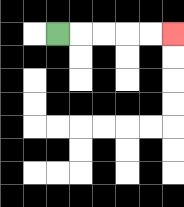{'start': '[2, 1]', 'end': '[7, 1]', 'path_directions': 'R,R,R,R,R', 'path_coordinates': '[[2, 1], [3, 1], [4, 1], [5, 1], [6, 1], [7, 1]]'}